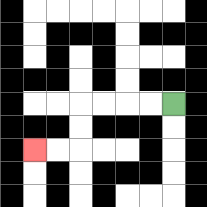{'start': '[7, 4]', 'end': '[1, 6]', 'path_directions': 'L,L,L,L,D,D,L,L', 'path_coordinates': '[[7, 4], [6, 4], [5, 4], [4, 4], [3, 4], [3, 5], [3, 6], [2, 6], [1, 6]]'}